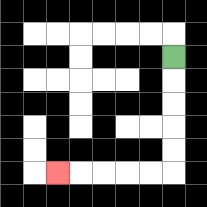{'start': '[7, 2]', 'end': '[2, 7]', 'path_directions': 'D,D,D,D,D,L,L,L,L,L', 'path_coordinates': '[[7, 2], [7, 3], [7, 4], [7, 5], [7, 6], [7, 7], [6, 7], [5, 7], [4, 7], [3, 7], [2, 7]]'}